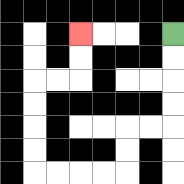{'start': '[7, 1]', 'end': '[3, 1]', 'path_directions': 'D,D,D,D,L,L,D,D,L,L,L,L,U,U,U,U,R,R,U,U', 'path_coordinates': '[[7, 1], [7, 2], [7, 3], [7, 4], [7, 5], [6, 5], [5, 5], [5, 6], [5, 7], [4, 7], [3, 7], [2, 7], [1, 7], [1, 6], [1, 5], [1, 4], [1, 3], [2, 3], [3, 3], [3, 2], [3, 1]]'}